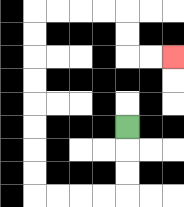{'start': '[5, 5]', 'end': '[7, 2]', 'path_directions': 'D,D,D,L,L,L,L,U,U,U,U,U,U,U,U,R,R,R,R,D,D,R,R', 'path_coordinates': '[[5, 5], [5, 6], [5, 7], [5, 8], [4, 8], [3, 8], [2, 8], [1, 8], [1, 7], [1, 6], [1, 5], [1, 4], [1, 3], [1, 2], [1, 1], [1, 0], [2, 0], [3, 0], [4, 0], [5, 0], [5, 1], [5, 2], [6, 2], [7, 2]]'}